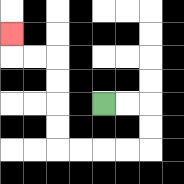{'start': '[4, 4]', 'end': '[0, 1]', 'path_directions': 'R,R,D,D,L,L,L,L,U,U,U,U,L,L,U', 'path_coordinates': '[[4, 4], [5, 4], [6, 4], [6, 5], [6, 6], [5, 6], [4, 6], [3, 6], [2, 6], [2, 5], [2, 4], [2, 3], [2, 2], [1, 2], [0, 2], [0, 1]]'}